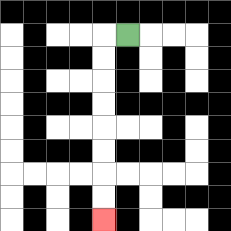{'start': '[5, 1]', 'end': '[4, 9]', 'path_directions': 'L,D,D,D,D,D,D,D,D', 'path_coordinates': '[[5, 1], [4, 1], [4, 2], [4, 3], [4, 4], [4, 5], [4, 6], [4, 7], [4, 8], [4, 9]]'}